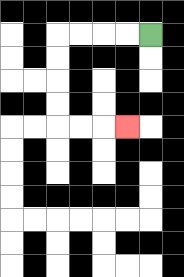{'start': '[6, 1]', 'end': '[5, 5]', 'path_directions': 'L,L,L,L,D,D,D,D,R,R,R', 'path_coordinates': '[[6, 1], [5, 1], [4, 1], [3, 1], [2, 1], [2, 2], [2, 3], [2, 4], [2, 5], [3, 5], [4, 5], [5, 5]]'}